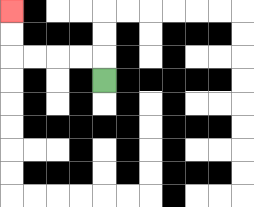{'start': '[4, 3]', 'end': '[0, 0]', 'path_directions': 'U,L,L,L,L,U,U', 'path_coordinates': '[[4, 3], [4, 2], [3, 2], [2, 2], [1, 2], [0, 2], [0, 1], [0, 0]]'}